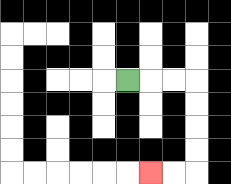{'start': '[5, 3]', 'end': '[6, 7]', 'path_directions': 'R,R,R,D,D,D,D,L,L', 'path_coordinates': '[[5, 3], [6, 3], [7, 3], [8, 3], [8, 4], [8, 5], [8, 6], [8, 7], [7, 7], [6, 7]]'}